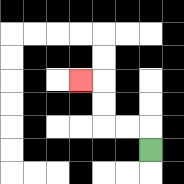{'start': '[6, 6]', 'end': '[3, 3]', 'path_directions': 'U,L,L,U,U,L', 'path_coordinates': '[[6, 6], [6, 5], [5, 5], [4, 5], [4, 4], [4, 3], [3, 3]]'}